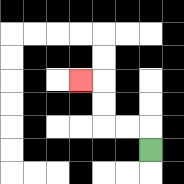{'start': '[6, 6]', 'end': '[3, 3]', 'path_directions': 'U,L,L,U,U,L', 'path_coordinates': '[[6, 6], [6, 5], [5, 5], [4, 5], [4, 4], [4, 3], [3, 3]]'}